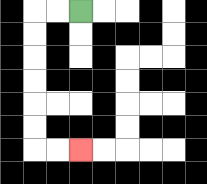{'start': '[3, 0]', 'end': '[3, 6]', 'path_directions': 'L,L,D,D,D,D,D,D,R,R', 'path_coordinates': '[[3, 0], [2, 0], [1, 0], [1, 1], [1, 2], [1, 3], [1, 4], [1, 5], [1, 6], [2, 6], [3, 6]]'}